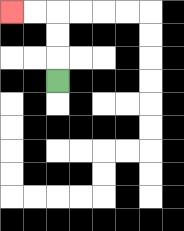{'start': '[2, 3]', 'end': '[0, 0]', 'path_directions': 'U,U,U,L,L', 'path_coordinates': '[[2, 3], [2, 2], [2, 1], [2, 0], [1, 0], [0, 0]]'}